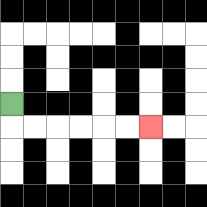{'start': '[0, 4]', 'end': '[6, 5]', 'path_directions': 'D,R,R,R,R,R,R', 'path_coordinates': '[[0, 4], [0, 5], [1, 5], [2, 5], [3, 5], [4, 5], [5, 5], [6, 5]]'}